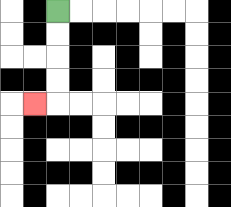{'start': '[2, 0]', 'end': '[1, 4]', 'path_directions': 'D,D,D,D,L', 'path_coordinates': '[[2, 0], [2, 1], [2, 2], [2, 3], [2, 4], [1, 4]]'}